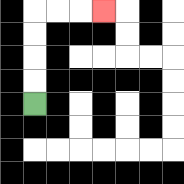{'start': '[1, 4]', 'end': '[4, 0]', 'path_directions': 'U,U,U,U,R,R,R', 'path_coordinates': '[[1, 4], [1, 3], [1, 2], [1, 1], [1, 0], [2, 0], [3, 0], [4, 0]]'}